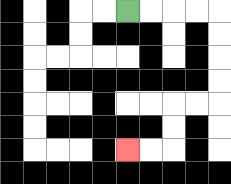{'start': '[5, 0]', 'end': '[5, 6]', 'path_directions': 'R,R,R,R,D,D,D,D,L,L,D,D,L,L', 'path_coordinates': '[[5, 0], [6, 0], [7, 0], [8, 0], [9, 0], [9, 1], [9, 2], [9, 3], [9, 4], [8, 4], [7, 4], [7, 5], [7, 6], [6, 6], [5, 6]]'}